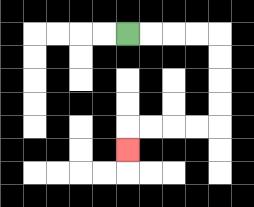{'start': '[5, 1]', 'end': '[5, 6]', 'path_directions': 'R,R,R,R,D,D,D,D,L,L,L,L,D', 'path_coordinates': '[[5, 1], [6, 1], [7, 1], [8, 1], [9, 1], [9, 2], [9, 3], [9, 4], [9, 5], [8, 5], [7, 5], [6, 5], [5, 5], [5, 6]]'}